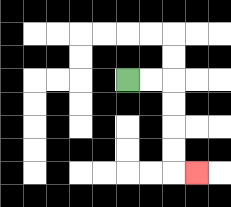{'start': '[5, 3]', 'end': '[8, 7]', 'path_directions': 'R,R,D,D,D,D,R', 'path_coordinates': '[[5, 3], [6, 3], [7, 3], [7, 4], [7, 5], [7, 6], [7, 7], [8, 7]]'}